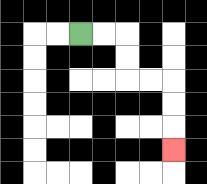{'start': '[3, 1]', 'end': '[7, 6]', 'path_directions': 'R,R,D,D,R,R,D,D,D', 'path_coordinates': '[[3, 1], [4, 1], [5, 1], [5, 2], [5, 3], [6, 3], [7, 3], [7, 4], [7, 5], [7, 6]]'}